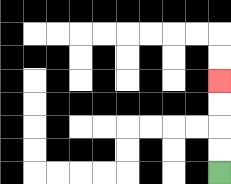{'start': '[9, 7]', 'end': '[9, 3]', 'path_directions': 'U,U,U,U', 'path_coordinates': '[[9, 7], [9, 6], [9, 5], [9, 4], [9, 3]]'}